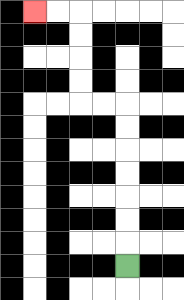{'start': '[5, 11]', 'end': '[1, 0]', 'path_directions': 'U,U,U,U,U,U,U,L,L,U,U,U,U,L,L', 'path_coordinates': '[[5, 11], [5, 10], [5, 9], [5, 8], [5, 7], [5, 6], [5, 5], [5, 4], [4, 4], [3, 4], [3, 3], [3, 2], [3, 1], [3, 0], [2, 0], [1, 0]]'}